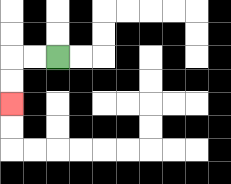{'start': '[2, 2]', 'end': '[0, 4]', 'path_directions': 'L,L,D,D', 'path_coordinates': '[[2, 2], [1, 2], [0, 2], [0, 3], [0, 4]]'}